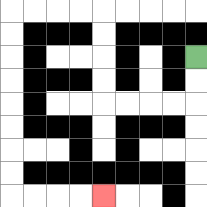{'start': '[8, 2]', 'end': '[4, 8]', 'path_directions': 'D,D,L,L,L,L,U,U,U,U,L,L,L,L,D,D,D,D,D,D,D,D,R,R,R,R', 'path_coordinates': '[[8, 2], [8, 3], [8, 4], [7, 4], [6, 4], [5, 4], [4, 4], [4, 3], [4, 2], [4, 1], [4, 0], [3, 0], [2, 0], [1, 0], [0, 0], [0, 1], [0, 2], [0, 3], [0, 4], [0, 5], [0, 6], [0, 7], [0, 8], [1, 8], [2, 8], [3, 8], [4, 8]]'}